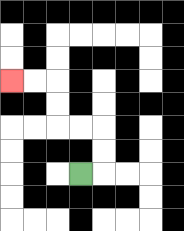{'start': '[3, 7]', 'end': '[0, 3]', 'path_directions': 'R,U,U,L,L,U,U,L,L', 'path_coordinates': '[[3, 7], [4, 7], [4, 6], [4, 5], [3, 5], [2, 5], [2, 4], [2, 3], [1, 3], [0, 3]]'}